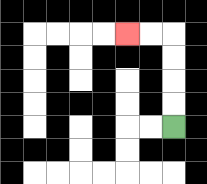{'start': '[7, 5]', 'end': '[5, 1]', 'path_directions': 'U,U,U,U,L,L', 'path_coordinates': '[[7, 5], [7, 4], [7, 3], [7, 2], [7, 1], [6, 1], [5, 1]]'}